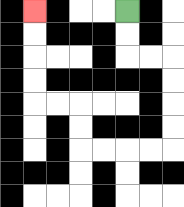{'start': '[5, 0]', 'end': '[1, 0]', 'path_directions': 'D,D,R,R,D,D,D,D,L,L,L,L,U,U,L,L,U,U,U,U', 'path_coordinates': '[[5, 0], [5, 1], [5, 2], [6, 2], [7, 2], [7, 3], [7, 4], [7, 5], [7, 6], [6, 6], [5, 6], [4, 6], [3, 6], [3, 5], [3, 4], [2, 4], [1, 4], [1, 3], [1, 2], [1, 1], [1, 0]]'}